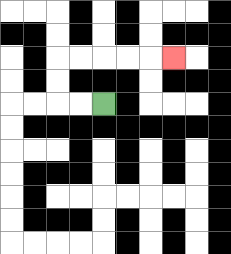{'start': '[4, 4]', 'end': '[7, 2]', 'path_directions': 'L,L,U,U,R,R,R,R,R', 'path_coordinates': '[[4, 4], [3, 4], [2, 4], [2, 3], [2, 2], [3, 2], [4, 2], [5, 2], [6, 2], [7, 2]]'}